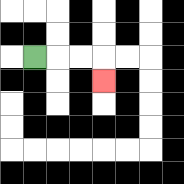{'start': '[1, 2]', 'end': '[4, 3]', 'path_directions': 'R,R,R,D', 'path_coordinates': '[[1, 2], [2, 2], [3, 2], [4, 2], [4, 3]]'}